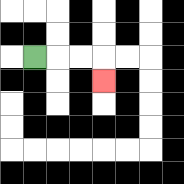{'start': '[1, 2]', 'end': '[4, 3]', 'path_directions': 'R,R,R,D', 'path_coordinates': '[[1, 2], [2, 2], [3, 2], [4, 2], [4, 3]]'}